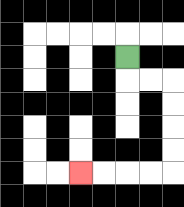{'start': '[5, 2]', 'end': '[3, 7]', 'path_directions': 'D,R,R,D,D,D,D,L,L,L,L', 'path_coordinates': '[[5, 2], [5, 3], [6, 3], [7, 3], [7, 4], [7, 5], [7, 6], [7, 7], [6, 7], [5, 7], [4, 7], [3, 7]]'}